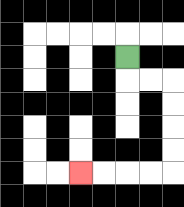{'start': '[5, 2]', 'end': '[3, 7]', 'path_directions': 'D,R,R,D,D,D,D,L,L,L,L', 'path_coordinates': '[[5, 2], [5, 3], [6, 3], [7, 3], [7, 4], [7, 5], [7, 6], [7, 7], [6, 7], [5, 7], [4, 7], [3, 7]]'}